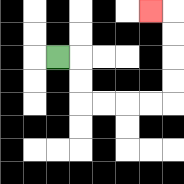{'start': '[2, 2]', 'end': '[6, 0]', 'path_directions': 'R,D,D,R,R,R,R,U,U,U,U,L', 'path_coordinates': '[[2, 2], [3, 2], [3, 3], [3, 4], [4, 4], [5, 4], [6, 4], [7, 4], [7, 3], [7, 2], [7, 1], [7, 0], [6, 0]]'}